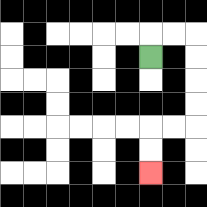{'start': '[6, 2]', 'end': '[6, 7]', 'path_directions': 'U,R,R,D,D,D,D,L,L,D,D', 'path_coordinates': '[[6, 2], [6, 1], [7, 1], [8, 1], [8, 2], [8, 3], [8, 4], [8, 5], [7, 5], [6, 5], [6, 6], [6, 7]]'}